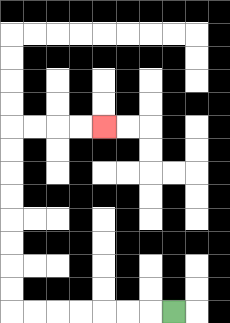{'start': '[7, 13]', 'end': '[4, 5]', 'path_directions': 'L,L,L,L,L,L,L,U,U,U,U,U,U,U,U,R,R,R,R', 'path_coordinates': '[[7, 13], [6, 13], [5, 13], [4, 13], [3, 13], [2, 13], [1, 13], [0, 13], [0, 12], [0, 11], [0, 10], [0, 9], [0, 8], [0, 7], [0, 6], [0, 5], [1, 5], [2, 5], [3, 5], [4, 5]]'}